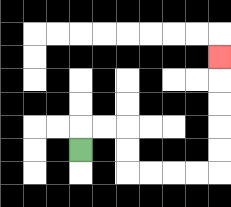{'start': '[3, 6]', 'end': '[9, 2]', 'path_directions': 'U,R,R,D,D,R,R,R,R,U,U,U,U,U', 'path_coordinates': '[[3, 6], [3, 5], [4, 5], [5, 5], [5, 6], [5, 7], [6, 7], [7, 7], [8, 7], [9, 7], [9, 6], [9, 5], [9, 4], [9, 3], [9, 2]]'}